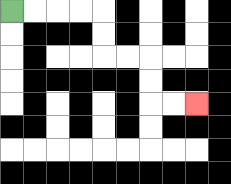{'start': '[0, 0]', 'end': '[8, 4]', 'path_directions': 'R,R,R,R,D,D,R,R,D,D,R,R', 'path_coordinates': '[[0, 0], [1, 0], [2, 0], [3, 0], [4, 0], [4, 1], [4, 2], [5, 2], [6, 2], [6, 3], [6, 4], [7, 4], [8, 4]]'}